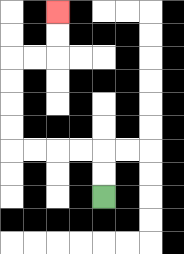{'start': '[4, 8]', 'end': '[2, 0]', 'path_directions': 'U,U,L,L,L,L,U,U,U,U,R,R,U,U', 'path_coordinates': '[[4, 8], [4, 7], [4, 6], [3, 6], [2, 6], [1, 6], [0, 6], [0, 5], [0, 4], [0, 3], [0, 2], [1, 2], [2, 2], [2, 1], [2, 0]]'}